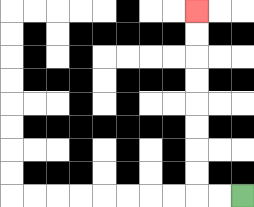{'start': '[10, 8]', 'end': '[8, 0]', 'path_directions': 'L,L,U,U,U,U,U,U,U,U', 'path_coordinates': '[[10, 8], [9, 8], [8, 8], [8, 7], [8, 6], [8, 5], [8, 4], [8, 3], [8, 2], [8, 1], [8, 0]]'}